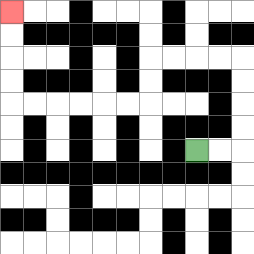{'start': '[8, 6]', 'end': '[0, 0]', 'path_directions': 'R,R,U,U,U,U,L,L,L,L,D,D,L,L,L,L,L,L,U,U,U,U', 'path_coordinates': '[[8, 6], [9, 6], [10, 6], [10, 5], [10, 4], [10, 3], [10, 2], [9, 2], [8, 2], [7, 2], [6, 2], [6, 3], [6, 4], [5, 4], [4, 4], [3, 4], [2, 4], [1, 4], [0, 4], [0, 3], [0, 2], [0, 1], [0, 0]]'}